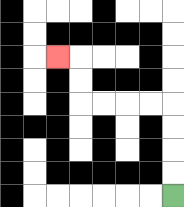{'start': '[7, 8]', 'end': '[2, 2]', 'path_directions': 'U,U,U,U,L,L,L,L,U,U,L', 'path_coordinates': '[[7, 8], [7, 7], [7, 6], [7, 5], [7, 4], [6, 4], [5, 4], [4, 4], [3, 4], [3, 3], [3, 2], [2, 2]]'}